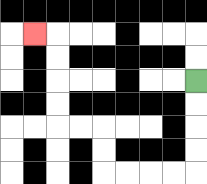{'start': '[8, 3]', 'end': '[1, 1]', 'path_directions': 'D,D,D,D,L,L,L,L,U,U,L,L,U,U,U,U,L', 'path_coordinates': '[[8, 3], [8, 4], [8, 5], [8, 6], [8, 7], [7, 7], [6, 7], [5, 7], [4, 7], [4, 6], [4, 5], [3, 5], [2, 5], [2, 4], [2, 3], [2, 2], [2, 1], [1, 1]]'}